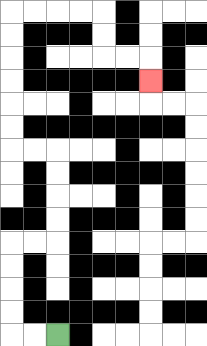{'start': '[2, 14]', 'end': '[6, 3]', 'path_directions': 'L,L,U,U,U,U,R,R,U,U,U,U,L,L,U,U,U,U,U,U,R,R,R,R,D,D,R,R,D', 'path_coordinates': '[[2, 14], [1, 14], [0, 14], [0, 13], [0, 12], [0, 11], [0, 10], [1, 10], [2, 10], [2, 9], [2, 8], [2, 7], [2, 6], [1, 6], [0, 6], [0, 5], [0, 4], [0, 3], [0, 2], [0, 1], [0, 0], [1, 0], [2, 0], [3, 0], [4, 0], [4, 1], [4, 2], [5, 2], [6, 2], [6, 3]]'}